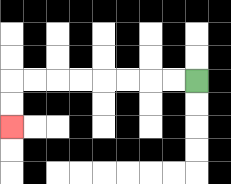{'start': '[8, 3]', 'end': '[0, 5]', 'path_directions': 'L,L,L,L,L,L,L,L,D,D', 'path_coordinates': '[[8, 3], [7, 3], [6, 3], [5, 3], [4, 3], [3, 3], [2, 3], [1, 3], [0, 3], [0, 4], [0, 5]]'}